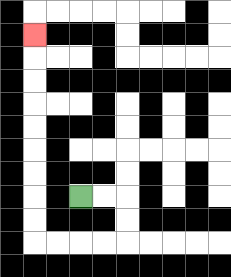{'start': '[3, 8]', 'end': '[1, 1]', 'path_directions': 'R,R,D,D,L,L,L,L,U,U,U,U,U,U,U,U,U', 'path_coordinates': '[[3, 8], [4, 8], [5, 8], [5, 9], [5, 10], [4, 10], [3, 10], [2, 10], [1, 10], [1, 9], [1, 8], [1, 7], [1, 6], [1, 5], [1, 4], [1, 3], [1, 2], [1, 1]]'}